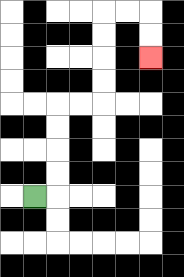{'start': '[1, 8]', 'end': '[6, 2]', 'path_directions': 'R,U,U,U,U,R,R,U,U,U,U,R,R,D,D', 'path_coordinates': '[[1, 8], [2, 8], [2, 7], [2, 6], [2, 5], [2, 4], [3, 4], [4, 4], [4, 3], [4, 2], [4, 1], [4, 0], [5, 0], [6, 0], [6, 1], [6, 2]]'}